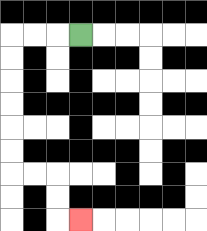{'start': '[3, 1]', 'end': '[3, 9]', 'path_directions': 'L,L,L,D,D,D,D,D,D,R,R,D,D,R', 'path_coordinates': '[[3, 1], [2, 1], [1, 1], [0, 1], [0, 2], [0, 3], [0, 4], [0, 5], [0, 6], [0, 7], [1, 7], [2, 7], [2, 8], [2, 9], [3, 9]]'}